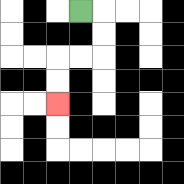{'start': '[3, 0]', 'end': '[2, 4]', 'path_directions': 'R,D,D,L,L,D,D', 'path_coordinates': '[[3, 0], [4, 0], [4, 1], [4, 2], [3, 2], [2, 2], [2, 3], [2, 4]]'}